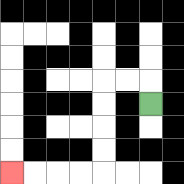{'start': '[6, 4]', 'end': '[0, 7]', 'path_directions': 'U,L,L,D,D,D,D,L,L,L,L', 'path_coordinates': '[[6, 4], [6, 3], [5, 3], [4, 3], [4, 4], [4, 5], [4, 6], [4, 7], [3, 7], [2, 7], [1, 7], [0, 7]]'}